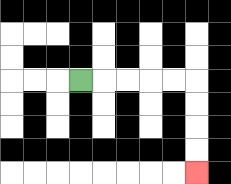{'start': '[3, 3]', 'end': '[8, 7]', 'path_directions': 'R,R,R,R,R,D,D,D,D', 'path_coordinates': '[[3, 3], [4, 3], [5, 3], [6, 3], [7, 3], [8, 3], [8, 4], [8, 5], [8, 6], [8, 7]]'}